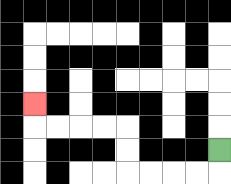{'start': '[9, 6]', 'end': '[1, 4]', 'path_directions': 'D,L,L,L,L,U,U,L,L,L,L,U', 'path_coordinates': '[[9, 6], [9, 7], [8, 7], [7, 7], [6, 7], [5, 7], [5, 6], [5, 5], [4, 5], [3, 5], [2, 5], [1, 5], [1, 4]]'}